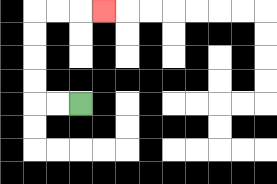{'start': '[3, 4]', 'end': '[4, 0]', 'path_directions': 'L,L,U,U,U,U,R,R,R', 'path_coordinates': '[[3, 4], [2, 4], [1, 4], [1, 3], [1, 2], [1, 1], [1, 0], [2, 0], [3, 0], [4, 0]]'}